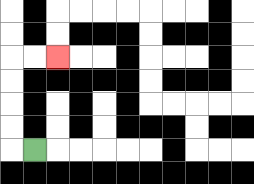{'start': '[1, 6]', 'end': '[2, 2]', 'path_directions': 'L,U,U,U,U,R,R', 'path_coordinates': '[[1, 6], [0, 6], [0, 5], [0, 4], [0, 3], [0, 2], [1, 2], [2, 2]]'}